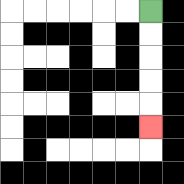{'start': '[6, 0]', 'end': '[6, 5]', 'path_directions': 'D,D,D,D,D', 'path_coordinates': '[[6, 0], [6, 1], [6, 2], [6, 3], [6, 4], [6, 5]]'}